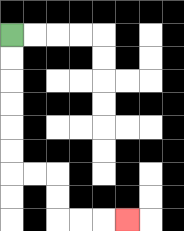{'start': '[0, 1]', 'end': '[5, 9]', 'path_directions': 'D,D,D,D,D,D,R,R,D,D,R,R,R', 'path_coordinates': '[[0, 1], [0, 2], [0, 3], [0, 4], [0, 5], [0, 6], [0, 7], [1, 7], [2, 7], [2, 8], [2, 9], [3, 9], [4, 9], [5, 9]]'}